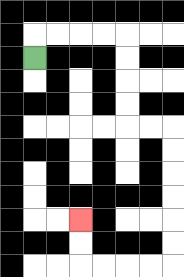{'start': '[1, 2]', 'end': '[3, 9]', 'path_directions': 'U,R,R,R,R,D,D,D,D,R,R,D,D,D,D,D,D,L,L,L,L,U,U', 'path_coordinates': '[[1, 2], [1, 1], [2, 1], [3, 1], [4, 1], [5, 1], [5, 2], [5, 3], [5, 4], [5, 5], [6, 5], [7, 5], [7, 6], [7, 7], [7, 8], [7, 9], [7, 10], [7, 11], [6, 11], [5, 11], [4, 11], [3, 11], [3, 10], [3, 9]]'}